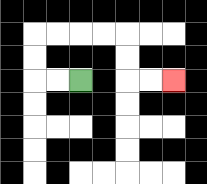{'start': '[3, 3]', 'end': '[7, 3]', 'path_directions': 'L,L,U,U,R,R,R,R,D,D,R,R', 'path_coordinates': '[[3, 3], [2, 3], [1, 3], [1, 2], [1, 1], [2, 1], [3, 1], [4, 1], [5, 1], [5, 2], [5, 3], [6, 3], [7, 3]]'}